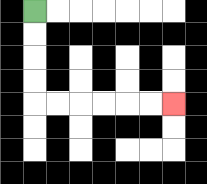{'start': '[1, 0]', 'end': '[7, 4]', 'path_directions': 'D,D,D,D,R,R,R,R,R,R', 'path_coordinates': '[[1, 0], [1, 1], [1, 2], [1, 3], [1, 4], [2, 4], [3, 4], [4, 4], [5, 4], [6, 4], [7, 4]]'}